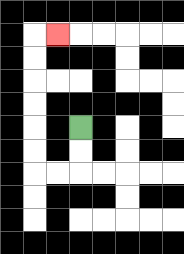{'start': '[3, 5]', 'end': '[2, 1]', 'path_directions': 'D,D,L,L,U,U,U,U,U,U,R', 'path_coordinates': '[[3, 5], [3, 6], [3, 7], [2, 7], [1, 7], [1, 6], [1, 5], [1, 4], [1, 3], [1, 2], [1, 1], [2, 1]]'}